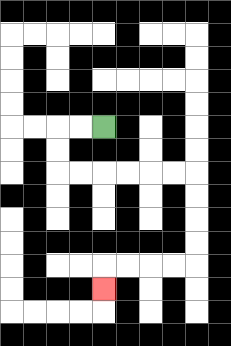{'start': '[4, 5]', 'end': '[4, 12]', 'path_directions': 'L,L,D,D,R,R,R,R,R,R,D,D,D,D,L,L,L,L,D', 'path_coordinates': '[[4, 5], [3, 5], [2, 5], [2, 6], [2, 7], [3, 7], [4, 7], [5, 7], [6, 7], [7, 7], [8, 7], [8, 8], [8, 9], [8, 10], [8, 11], [7, 11], [6, 11], [5, 11], [4, 11], [4, 12]]'}